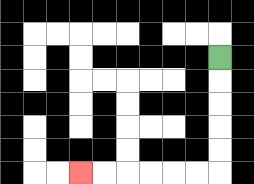{'start': '[9, 2]', 'end': '[3, 7]', 'path_directions': 'D,D,D,D,D,L,L,L,L,L,L', 'path_coordinates': '[[9, 2], [9, 3], [9, 4], [9, 5], [9, 6], [9, 7], [8, 7], [7, 7], [6, 7], [5, 7], [4, 7], [3, 7]]'}